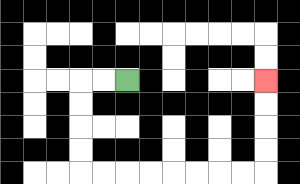{'start': '[5, 3]', 'end': '[11, 3]', 'path_directions': 'L,L,D,D,D,D,R,R,R,R,R,R,R,R,U,U,U,U', 'path_coordinates': '[[5, 3], [4, 3], [3, 3], [3, 4], [3, 5], [3, 6], [3, 7], [4, 7], [5, 7], [6, 7], [7, 7], [8, 7], [9, 7], [10, 7], [11, 7], [11, 6], [11, 5], [11, 4], [11, 3]]'}